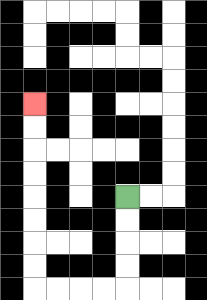{'start': '[5, 8]', 'end': '[1, 4]', 'path_directions': 'D,D,D,D,L,L,L,L,U,U,U,U,U,U,U,U', 'path_coordinates': '[[5, 8], [5, 9], [5, 10], [5, 11], [5, 12], [4, 12], [3, 12], [2, 12], [1, 12], [1, 11], [1, 10], [1, 9], [1, 8], [1, 7], [1, 6], [1, 5], [1, 4]]'}